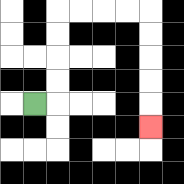{'start': '[1, 4]', 'end': '[6, 5]', 'path_directions': 'R,U,U,U,U,R,R,R,R,D,D,D,D,D', 'path_coordinates': '[[1, 4], [2, 4], [2, 3], [2, 2], [2, 1], [2, 0], [3, 0], [4, 0], [5, 0], [6, 0], [6, 1], [6, 2], [6, 3], [6, 4], [6, 5]]'}